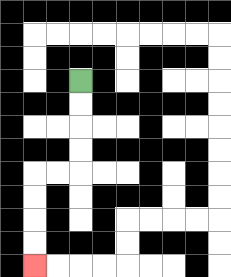{'start': '[3, 3]', 'end': '[1, 11]', 'path_directions': 'D,D,D,D,L,L,D,D,D,D', 'path_coordinates': '[[3, 3], [3, 4], [3, 5], [3, 6], [3, 7], [2, 7], [1, 7], [1, 8], [1, 9], [1, 10], [1, 11]]'}